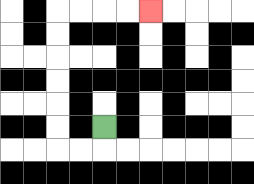{'start': '[4, 5]', 'end': '[6, 0]', 'path_directions': 'D,L,L,U,U,U,U,U,U,R,R,R,R', 'path_coordinates': '[[4, 5], [4, 6], [3, 6], [2, 6], [2, 5], [2, 4], [2, 3], [2, 2], [2, 1], [2, 0], [3, 0], [4, 0], [5, 0], [6, 0]]'}